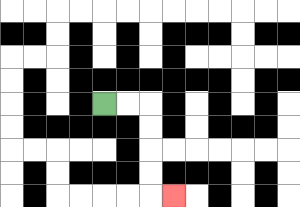{'start': '[4, 4]', 'end': '[7, 8]', 'path_directions': 'R,R,D,D,D,D,R', 'path_coordinates': '[[4, 4], [5, 4], [6, 4], [6, 5], [6, 6], [6, 7], [6, 8], [7, 8]]'}